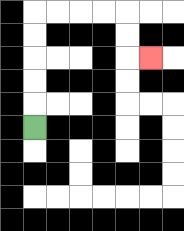{'start': '[1, 5]', 'end': '[6, 2]', 'path_directions': 'U,U,U,U,U,R,R,R,R,D,D,R', 'path_coordinates': '[[1, 5], [1, 4], [1, 3], [1, 2], [1, 1], [1, 0], [2, 0], [3, 0], [4, 0], [5, 0], [5, 1], [5, 2], [6, 2]]'}